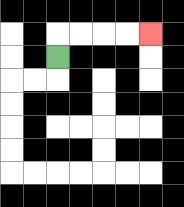{'start': '[2, 2]', 'end': '[6, 1]', 'path_directions': 'U,R,R,R,R', 'path_coordinates': '[[2, 2], [2, 1], [3, 1], [4, 1], [5, 1], [6, 1]]'}